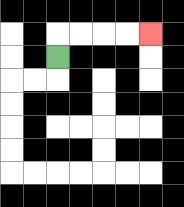{'start': '[2, 2]', 'end': '[6, 1]', 'path_directions': 'U,R,R,R,R', 'path_coordinates': '[[2, 2], [2, 1], [3, 1], [4, 1], [5, 1], [6, 1]]'}